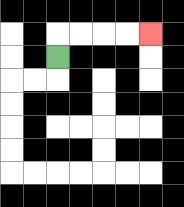{'start': '[2, 2]', 'end': '[6, 1]', 'path_directions': 'U,R,R,R,R', 'path_coordinates': '[[2, 2], [2, 1], [3, 1], [4, 1], [5, 1], [6, 1]]'}